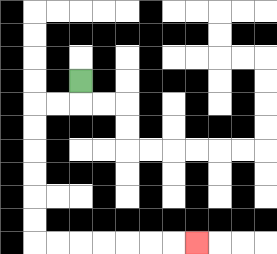{'start': '[3, 3]', 'end': '[8, 10]', 'path_directions': 'D,L,L,D,D,D,D,D,D,R,R,R,R,R,R,R', 'path_coordinates': '[[3, 3], [3, 4], [2, 4], [1, 4], [1, 5], [1, 6], [1, 7], [1, 8], [1, 9], [1, 10], [2, 10], [3, 10], [4, 10], [5, 10], [6, 10], [7, 10], [8, 10]]'}